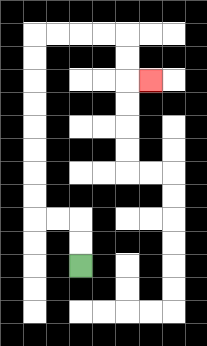{'start': '[3, 11]', 'end': '[6, 3]', 'path_directions': 'U,U,L,L,U,U,U,U,U,U,U,U,R,R,R,R,D,D,R', 'path_coordinates': '[[3, 11], [3, 10], [3, 9], [2, 9], [1, 9], [1, 8], [1, 7], [1, 6], [1, 5], [1, 4], [1, 3], [1, 2], [1, 1], [2, 1], [3, 1], [4, 1], [5, 1], [5, 2], [5, 3], [6, 3]]'}